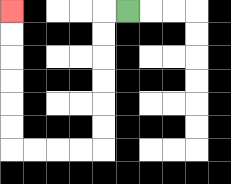{'start': '[5, 0]', 'end': '[0, 0]', 'path_directions': 'L,D,D,D,D,D,D,L,L,L,L,U,U,U,U,U,U', 'path_coordinates': '[[5, 0], [4, 0], [4, 1], [4, 2], [4, 3], [4, 4], [4, 5], [4, 6], [3, 6], [2, 6], [1, 6], [0, 6], [0, 5], [0, 4], [0, 3], [0, 2], [0, 1], [0, 0]]'}